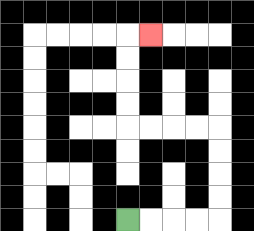{'start': '[5, 9]', 'end': '[6, 1]', 'path_directions': 'R,R,R,R,U,U,U,U,L,L,L,L,U,U,U,U,R', 'path_coordinates': '[[5, 9], [6, 9], [7, 9], [8, 9], [9, 9], [9, 8], [9, 7], [9, 6], [9, 5], [8, 5], [7, 5], [6, 5], [5, 5], [5, 4], [5, 3], [5, 2], [5, 1], [6, 1]]'}